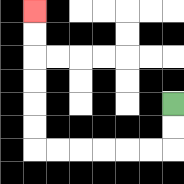{'start': '[7, 4]', 'end': '[1, 0]', 'path_directions': 'D,D,L,L,L,L,L,L,U,U,U,U,U,U', 'path_coordinates': '[[7, 4], [7, 5], [7, 6], [6, 6], [5, 6], [4, 6], [3, 6], [2, 6], [1, 6], [1, 5], [1, 4], [1, 3], [1, 2], [1, 1], [1, 0]]'}